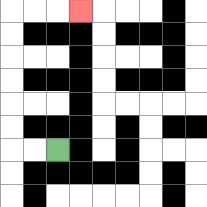{'start': '[2, 6]', 'end': '[3, 0]', 'path_directions': 'L,L,U,U,U,U,U,U,R,R,R', 'path_coordinates': '[[2, 6], [1, 6], [0, 6], [0, 5], [0, 4], [0, 3], [0, 2], [0, 1], [0, 0], [1, 0], [2, 0], [3, 0]]'}